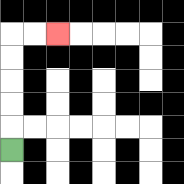{'start': '[0, 6]', 'end': '[2, 1]', 'path_directions': 'U,U,U,U,U,R,R', 'path_coordinates': '[[0, 6], [0, 5], [0, 4], [0, 3], [0, 2], [0, 1], [1, 1], [2, 1]]'}